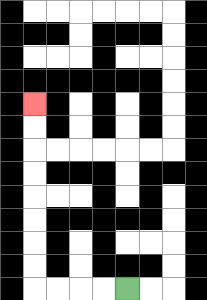{'start': '[5, 12]', 'end': '[1, 4]', 'path_directions': 'L,L,L,L,U,U,U,U,U,U,U,U', 'path_coordinates': '[[5, 12], [4, 12], [3, 12], [2, 12], [1, 12], [1, 11], [1, 10], [1, 9], [1, 8], [1, 7], [1, 6], [1, 5], [1, 4]]'}